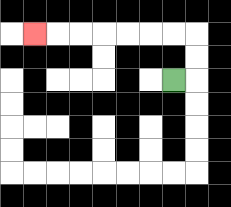{'start': '[7, 3]', 'end': '[1, 1]', 'path_directions': 'R,U,U,L,L,L,L,L,L,L', 'path_coordinates': '[[7, 3], [8, 3], [8, 2], [8, 1], [7, 1], [6, 1], [5, 1], [4, 1], [3, 1], [2, 1], [1, 1]]'}